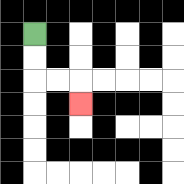{'start': '[1, 1]', 'end': '[3, 4]', 'path_directions': 'D,D,R,R,D', 'path_coordinates': '[[1, 1], [1, 2], [1, 3], [2, 3], [3, 3], [3, 4]]'}